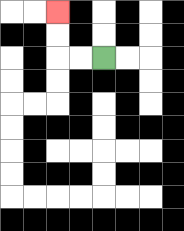{'start': '[4, 2]', 'end': '[2, 0]', 'path_directions': 'L,L,U,U', 'path_coordinates': '[[4, 2], [3, 2], [2, 2], [2, 1], [2, 0]]'}